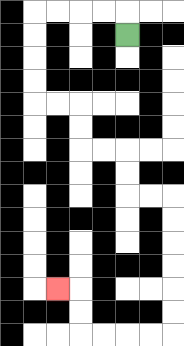{'start': '[5, 1]', 'end': '[2, 12]', 'path_directions': 'U,L,L,L,L,D,D,D,D,R,R,D,D,R,R,D,D,R,R,D,D,D,D,D,D,L,L,L,L,U,U,L', 'path_coordinates': '[[5, 1], [5, 0], [4, 0], [3, 0], [2, 0], [1, 0], [1, 1], [1, 2], [1, 3], [1, 4], [2, 4], [3, 4], [3, 5], [3, 6], [4, 6], [5, 6], [5, 7], [5, 8], [6, 8], [7, 8], [7, 9], [7, 10], [7, 11], [7, 12], [7, 13], [7, 14], [6, 14], [5, 14], [4, 14], [3, 14], [3, 13], [3, 12], [2, 12]]'}